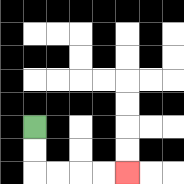{'start': '[1, 5]', 'end': '[5, 7]', 'path_directions': 'D,D,R,R,R,R', 'path_coordinates': '[[1, 5], [1, 6], [1, 7], [2, 7], [3, 7], [4, 7], [5, 7]]'}